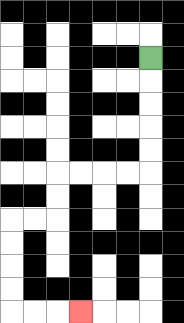{'start': '[6, 2]', 'end': '[3, 13]', 'path_directions': 'D,D,D,D,D,L,L,L,L,D,D,L,L,D,D,D,D,R,R,R', 'path_coordinates': '[[6, 2], [6, 3], [6, 4], [6, 5], [6, 6], [6, 7], [5, 7], [4, 7], [3, 7], [2, 7], [2, 8], [2, 9], [1, 9], [0, 9], [0, 10], [0, 11], [0, 12], [0, 13], [1, 13], [2, 13], [3, 13]]'}